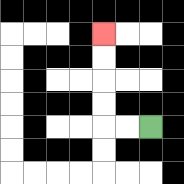{'start': '[6, 5]', 'end': '[4, 1]', 'path_directions': 'L,L,U,U,U,U', 'path_coordinates': '[[6, 5], [5, 5], [4, 5], [4, 4], [4, 3], [4, 2], [4, 1]]'}